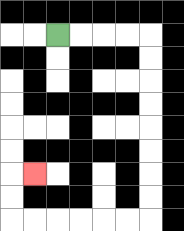{'start': '[2, 1]', 'end': '[1, 7]', 'path_directions': 'R,R,R,R,D,D,D,D,D,D,D,D,L,L,L,L,L,L,U,U,R', 'path_coordinates': '[[2, 1], [3, 1], [4, 1], [5, 1], [6, 1], [6, 2], [6, 3], [6, 4], [6, 5], [6, 6], [6, 7], [6, 8], [6, 9], [5, 9], [4, 9], [3, 9], [2, 9], [1, 9], [0, 9], [0, 8], [0, 7], [1, 7]]'}